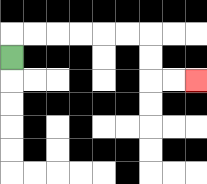{'start': '[0, 2]', 'end': '[8, 3]', 'path_directions': 'U,R,R,R,R,R,R,D,D,R,R', 'path_coordinates': '[[0, 2], [0, 1], [1, 1], [2, 1], [3, 1], [4, 1], [5, 1], [6, 1], [6, 2], [6, 3], [7, 3], [8, 3]]'}